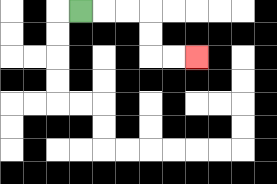{'start': '[3, 0]', 'end': '[8, 2]', 'path_directions': 'R,R,R,D,D,R,R', 'path_coordinates': '[[3, 0], [4, 0], [5, 0], [6, 0], [6, 1], [6, 2], [7, 2], [8, 2]]'}